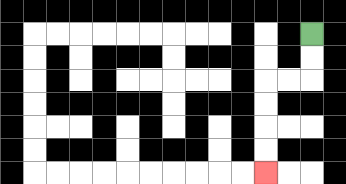{'start': '[13, 1]', 'end': '[11, 7]', 'path_directions': 'D,D,L,L,D,D,D,D', 'path_coordinates': '[[13, 1], [13, 2], [13, 3], [12, 3], [11, 3], [11, 4], [11, 5], [11, 6], [11, 7]]'}